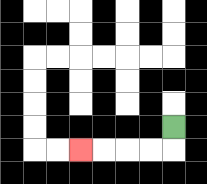{'start': '[7, 5]', 'end': '[3, 6]', 'path_directions': 'D,L,L,L,L', 'path_coordinates': '[[7, 5], [7, 6], [6, 6], [5, 6], [4, 6], [3, 6]]'}